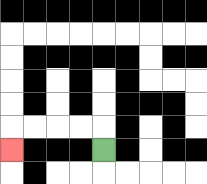{'start': '[4, 6]', 'end': '[0, 6]', 'path_directions': 'U,L,L,L,L,D', 'path_coordinates': '[[4, 6], [4, 5], [3, 5], [2, 5], [1, 5], [0, 5], [0, 6]]'}